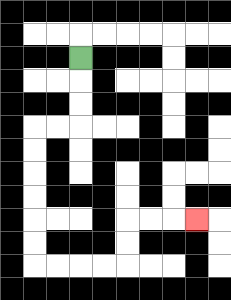{'start': '[3, 2]', 'end': '[8, 9]', 'path_directions': 'D,D,D,L,L,D,D,D,D,D,D,R,R,R,R,U,U,R,R,R', 'path_coordinates': '[[3, 2], [3, 3], [3, 4], [3, 5], [2, 5], [1, 5], [1, 6], [1, 7], [1, 8], [1, 9], [1, 10], [1, 11], [2, 11], [3, 11], [4, 11], [5, 11], [5, 10], [5, 9], [6, 9], [7, 9], [8, 9]]'}